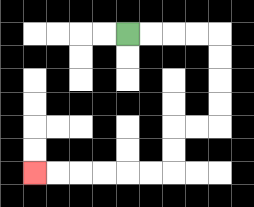{'start': '[5, 1]', 'end': '[1, 7]', 'path_directions': 'R,R,R,R,D,D,D,D,L,L,D,D,L,L,L,L,L,L', 'path_coordinates': '[[5, 1], [6, 1], [7, 1], [8, 1], [9, 1], [9, 2], [9, 3], [9, 4], [9, 5], [8, 5], [7, 5], [7, 6], [7, 7], [6, 7], [5, 7], [4, 7], [3, 7], [2, 7], [1, 7]]'}